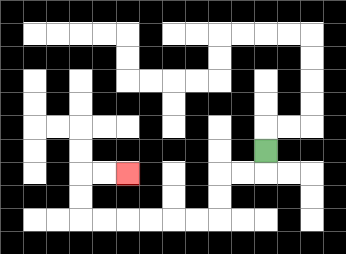{'start': '[11, 6]', 'end': '[5, 7]', 'path_directions': 'D,L,L,D,D,L,L,L,L,L,L,U,U,R,R', 'path_coordinates': '[[11, 6], [11, 7], [10, 7], [9, 7], [9, 8], [9, 9], [8, 9], [7, 9], [6, 9], [5, 9], [4, 9], [3, 9], [3, 8], [3, 7], [4, 7], [5, 7]]'}